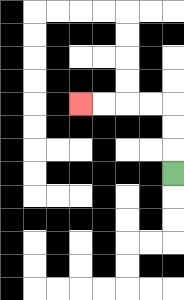{'start': '[7, 7]', 'end': '[3, 4]', 'path_directions': 'U,U,U,L,L,L,L', 'path_coordinates': '[[7, 7], [7, 6], [7, 5], [7, 4], [6, 4], [5, 4], [4, 4], [3, 4]]'}